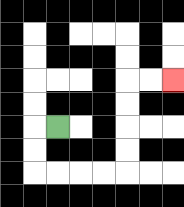{'start': '[2, 5]', 'end': '[7, 3]', 'path_directions': 'L,D,D,R,R,R,R,U,U,U,U,R,R', 'path_coordinates': '[[2, 5], [1, 5], [1, 6], [1, 7], [2, 7], [3, 7], [4, 7], [5, 7], [5, 6], [5, 5], [5, 4], [5, 3], [6, 3], [7, 3]]'}